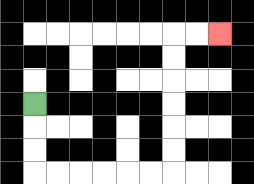{'start': '[1, 4]', 'end': '[9, 1]', 'path_directions': 'D,D,D,R,R,R,R,R,R,U,U,U,U,U,U,R,R', 'path_coordinates': '[[1, 4], [1, 5], [1, 6], [1, 7], [2, 7], [3, 7], [4, 7], [5, 7], [6, 7], [7, 7], [7, 6], [7, 5], [7, 4], [7, 3], [7, 2], [7, 1], [8, 1], [9, 1]]'}